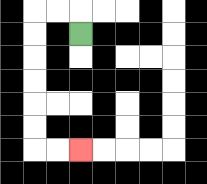{'start': '[3, 1]', 'end': '[3, 6]', 'path_directions': 'U,L,L,D,D,D,D,D,D,R,R', 'path_coordinates': '[[3, 1], [3, 0], [2, 0], [1, 0], [1, 1], [1, 2], [1, 3], [1, 4], [1, 5], [1, 6], [2, 6], [3, 6]]'}